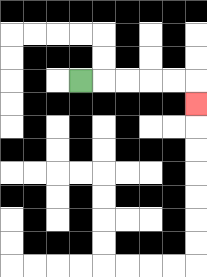{'start': '[3, 3]', 'end': '[8, 4]', 'path_directions': 'R,R,R,R,R,D', 'path_coordinates': '[[3, 3], [4, 3], [5, 3], [6, 3], [7, 3], [8, 3], [8, 4]]'}